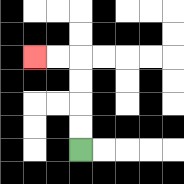{'start': '[3, 6]', 'end': '[1, 2]', 'path_directions': 'U,U,U,U,L,L', 'path_coordinates': '[[3, 6], [3, 5], [3, 4], [3, 3], [3, 2], [2, 2], [1, 2]]'}